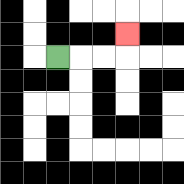{'start': '[2, 2]', 'end': '[5, 1]', 'path_directions': 'R,R,R,U', 'path_coordinates': '[[2, 2], [3, 2], [4, 2], [5, 2], [5, 1]]'}